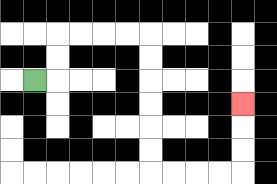{'start': '[1, 3]', 'end': '[10, 4]', 'path_directions': 'R,U,U,R,R,R,R,D,D,D,D,D,D,R,R,R,R,U,U,U', 'path_coordinates': '[[1, 3], [2, 3], [2, 2], [2, 1], [3, 1], [4, 1], [5, 1], [6, 1], [6, 2], [6, 3], [6, 4], [6, 5], [6, 6], [6, 7], [7, 7], [8, 7], [9, 7], [10, 7], [10, 6], [10, 5], [10, 4]]'}